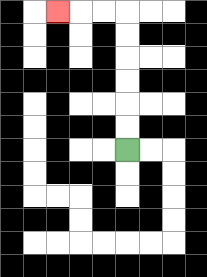{'start': '[5, 6]', 'end': '[2, 0]', 'path_directions': 'U,U,U,U,U,U,L,L,L', 'path_coordinates': '[[5, 6], [5, 5], [5, 4], [5, 3], [5, 2], [5, 1], [5, 0], [4, 0], [3, 0], [2, 0]]'}